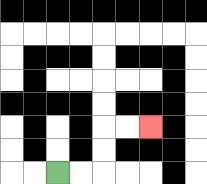{'start': '[2, 7]', 'end': '[6, 5]', 'path_directions': 'R,R,U,U,R,R', 'path_coordinates': '[[2, 7], [3, 7], [4, 7], [4, 6], [4, 5], [5, 5], [6, 5]]'}